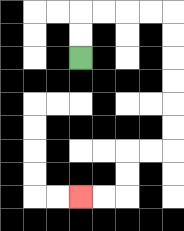{'start': '[3, 2]', 'end': '[3, 8]', 'path_directions': 'U,U,R,R,R,R,D,D,D,D,D,D,L,L,D,D,L,L', 'path_coordinates': '[[3, 2], [3, 1], [3, 0], [4, 0], [5, 0], [6, 0], [7, 0], [7, 1], [7, 2], [7, 3], [7, 4], [7, 5], [7, 6], [6, 6], [5, 6], [5, 7], [5, 8], [4, 8], [3, 8]]'}